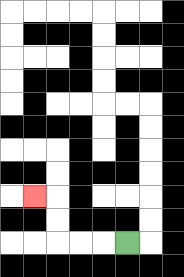{'start': '[5, 10]', 'end': '[1, 8]', 'path_directions': 'L,L,L,U,U,L', 'path_coordinates': '[[5, 10], [4, 10], [3, 10], [2, 10], [2, 9], [2, 8], [1, 8]]'}